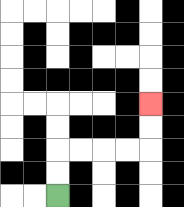{'start': '[2, 8]', 'end': '[6, 4]', 'path_directions': 'U,U,R,R,R,R,U,U', 'path_coordinates': '[[2, 8], [2, 7], [2, 6], [3, 6], [4, 6], [5, 6], [6, 6], [6, 5], [6, 4]]'}